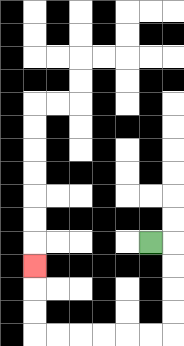{'start': '[6, 10]', 'end': '[1, 11]', 'path_directions': 'R,D,D,D,D,L,L,L,L,L,L,U,U,U', 'path_coordinates': '[[6, 10], [7, 10], [7, 11], [7, 12], [7, 13], [7, 14], [6, 14], [5, 14], [4, 14], [3, 14], [2, 14], [1, 14], [1, 13], [1, 12], [1, 11]]'}